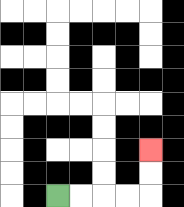{'start': '[2, 8]', 'end': '[6, 6]', 'path_directions': 'R,R,R,R,U,U', 'path_coordinates': '[[2, 8], [3, 8], [4, 8], [5, 8], [6, 8], [6, 7], [6, 6]]'}